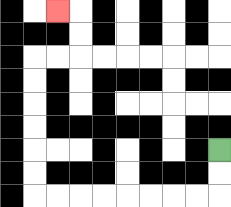{'start': '[9, 6]', 'end': '[2, 0]', 'path_directions': 'D,D,L,L,L,L,L,L,L,L,U,U,U,U,U,U,R,R,U,U,L', 'path_coordinates': '[[9, 6], [9, 7], [9, 8], [8, 8], [7, 8], [6, 8], [5, 8], [4, 8], [3, 8], [2, 8], [1, 8], [1, 7], [1, 6], [1, 5], [1, 4], [1, 3], [1, 2], [2, 2], [3, 2], [3, 1], [3, 0], [2, 0]]'}